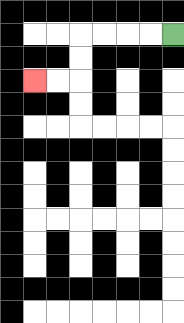{'start': '[7, 1]', 'end': '[1, 3]', 'path_directions': 'L,L,L,L,D,D,L,L', 'path_coordinates': '[[7, 1], [6, 1], [5, 1], [4, 1], [3, 1], [3, 2], [3, 3], [2, 3], [1, 3]]'}